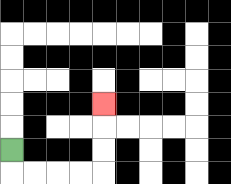{'start': '[0, 6]', 'end': '[4, 4]', 'path_directions': 'D,R,R,R,R,U,U,U', 'path_coordinates': '[[0, 6], [0, 7], [1, 7], [2, 7], [3, 7], [4, 7], [4, 6], [4, 5], [4, 4]]'}